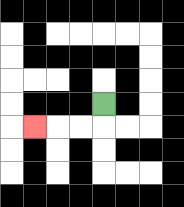{'start': '[4, 4]', 'end': '[1, 5]', 'path_directions': 'D,L,L,L', 'path_coordinates': '[[4, 4], [4, 5], [3, 5], [2, 5], [1, 5]]'}